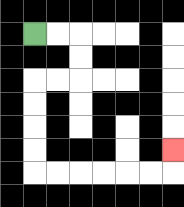{'start': '[1, 1]', 'end': '[7, 6]', 'path_directions': 'R,R,D,D,L,L,D,D,D,D,R,R,R,R,R,R,U', 'path_coordinates': '[[1, 1], [2, 1], [3, 1], [3, 2], [3, 3], [2, 3], [1, 3], [1, 4], [1, 5], [1, 6], [1, 7], [2, 7], [3, 7], [4, 7], [5, 7], [6, 7], [7, 7], [7, 6]]'}